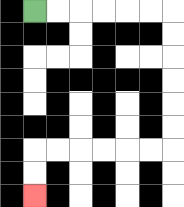{'start': '[1, 0]', 'end': '[1, 8]', 'path_directions': 'R,R,R,R,R,R,D,D,D,D,D,D,L,L,L,L,L,L,D,D', 'path_coordinates': '[[1, 0], [2, 0], [3, 0], [4, 0], [5, 0], [6, 0], [7, 0], [7, 1], [7, 2], [7, 3], [7, 4], [7, 5], [7, 6], [6, 6], [5, 6], [4, 6], [3, 6], [2, 6], [1, 6], [1, 7], [1, 8]]'}